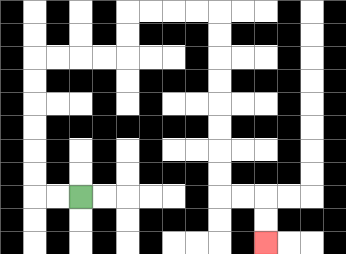{'start': '[3, 8]', 'end': '[11, 10]', 'path_directions': 'L,L,U,U,U,U,U,U,R,R,R,R,U,U,R,R,R,R,D,D,D,D,D,D,D,D,R,R,D,D', 'path_coordinates': '[[3, 8], [2, 8], [1, 8], [1, 7], [1, 6], [1, 5], [1, 4], [1, 3], [1, 2], [2, 2], [3, 2], [4, 2], [5, 2], [5, 1], [5, 0], [6, 0], [7, 0], [8, 0], [9, 0], [9, 1], [9, 2], [9, 3], [9, 4], [9, 5], [9, 6], [9, 7], [9, 8], [10, 8], [11, 8], [11, 9], [11, 10]]'}